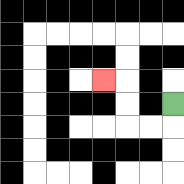{'start': '[7, 4]', 'end': '[4, 3]', 'path_directions': 'D,L,L,U,U,L', 'path_coordinates': '[[7, 4], [7, 5], [6, 5], [5, 5], [5, 4], [5, 3], [4, 3]]'}